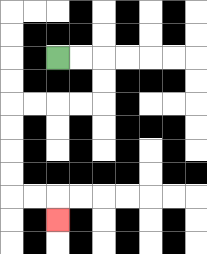{'start': '[2, 2]', 'end': '[2, 9]', 'path_directions': 'R,R,D,D,L,L,L,L,D,D,D,D,R,R,D', 'path_coordinates': '[[2, 2], [3, 2], [4, 2], [4, 3], [4, 4], [3, 4], [2, 4], [1, 4], [0, 4], [0, 5], [0, 6], [0, 7], [0, 8], [1, 8], [2, 8], [2, 9]]'}